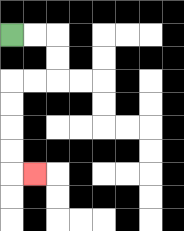{'start': '[0, 1]', 'end': '[1, 7]', 'path_directions': 'R,R,D,D,L,L,D,D,D,D,R', 'path_coordinates': '[[0, 1], [1, 1], [2, 1], [2, 2], [2, 3], [1, 3], [0, 3], [0, 4], [0, 5], [0, 6], [0, 7], [1, 7]]'}